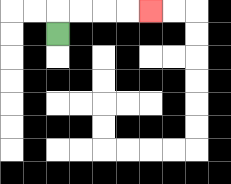{'start': '[2, 1]', 'end': '[6, 0]', 'path_directions': 'U,R,R,R,R', 'path_coordinates': '[[2, 1], [2, 0], [3, 0], [4, 0], [5, 0], [6, 0]]'}